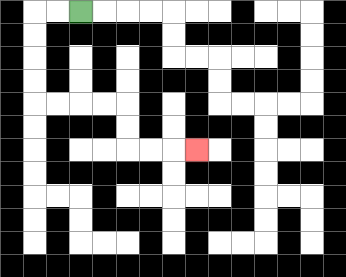{'start': '[3, 0]', 'end': '[8, 6]', 'path_directions': 'L,L,D,D,D,D,R,R,R,R,D,D,R,R,R', 'path_coordinates': '[[3, 0], [2, 0], [1, 0], [1, 1], [1, 2], [1, 3], [1, 4], [2, 4], [3, 4], [4, 4], [5, 4], [5, 5], [5, 6], [6, 6], [7, 6], [8, 6]]'}